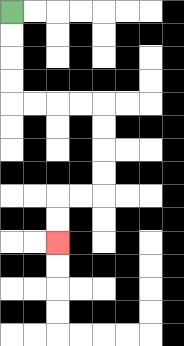{'start': '[0, 0]', 'end': '[2, 10]', 'path_directions': 'D,D,D,D,R,R,R,R,D,D,D,D,L,L,D,D', 'path_coordinates': '[[0, 0], [0, 1], [0, 2], [0, 3], [0, 4], [1, 4], [2, 4], [3, 4], [4, 4], [4, 5], [4, 6], [4, 7], [4, 8], [3, 8], [2, 8], [2, 9], [2, 10]]'}